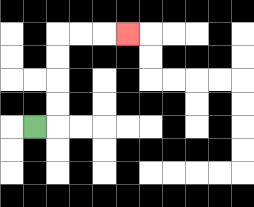{'start': '[1, 5]', 'end': '[5, 1]', 'path_directions': 'R,U,U,U,U,R,R,R', 'path_coordinates': '[[1, 5], [2, 5], [2, 4], [2, 3], [2, 2], [2, 1], [3, 1], [4, 1], [5, 1]]'}